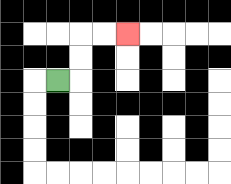{'start': '[2, 3]', 'end': '[5, 1]', 'path_directions': 'R,U,U,R,R', 'path_coordinates': '[[2, 3], [3, 3], [3, 2], [3, 1], [4, 1], [5, 1]]'}